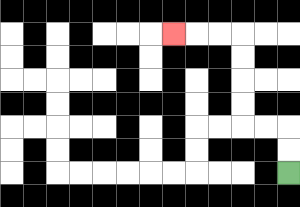{'start': '[12, 7]', 'end': '[7, 1]', 'path_directions': 'U,U,L,L,U,U,U,U,L,L,L', 'path_coordinates': '[[12, 7], [12, 6], [12, 5], [11, 5], [10, 5], [10, 4], [10, 3], [10, 2], [10, 1], [9, 1], [8, 1], [7, 1]]'}